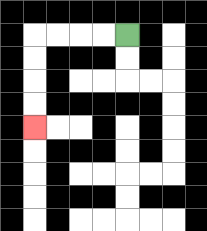{'start': '[5, 1]', 'end': '[1, 5]', 'path_directions': 'L,L,L,L,D,D,D,D', 'path_coordinates': '[[5, 1], [4, 1], [3, 1], [2, 1], [1, 1], [1, 2], [1, 3], [1, 4], [1, 5]]'}